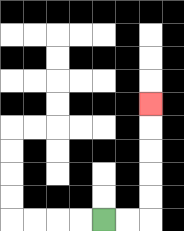{'start': '[4, 9]', 'end': '[6, 4]', 'path_directions': 'R,R,U,U,U,U,U', 'path_coordinates': '[[4, 9], [5, 9], [6, 9], [6, 8], [6, 7], [6, 6], [6, 5], [6, 4]]'}